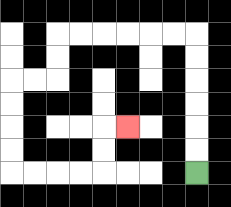{'start': '[8, 7]', 'end': '[5, 5]', 'path_directions': 'U,U,U,U,U,U,L,L,L,L,L,L,D,D,L,L,D,D,D,D,R,R,R,R,U,U,R', 'path_coordinates': '[[8, 7], [8, 6], [8, 5], [8, 4], [8, 3], [8, 2], [8, 1], [7, 1], [6, 1], [5, 1], [4, 1], [3, 1], [2, 1], [2, 2], [2, 3], [1, 3], [0, 3], [0, 4], [0, 5], [0, 6], [0, 7], [1, 7], [2, 7], [3, 7], [4, 7], [4, 6], [4, 5], [5, 5]]'}